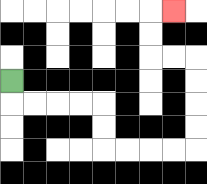{'start': '[0, 3]', 'end': '[7, 0]', 'path_directions': 'D,R,R,R,R,D,D,R,R,R,R,U,U,U,U,L,L,U,U,R', 'path_coordinates': '[[0, 3], [0, 4], [1, 4], [2, 4], [3, 4], [4, 4], [4, 5], [4, 6], [5, 6], [6, 6], [7, 6], [8, 6], [8, 5], [8, 4], [8, 3], [8, 2], [7, 2], [6, 2], [6, 1], [6, 0], [7, 0]]'}